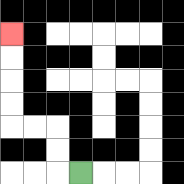{'start': '[3, 7]', 'end': '[0, 1]', 'path_directions': 'L,U,U,L,L,U,U,U,U', 'path_coordinates': '[[3, 7], [2, 7], [2, 6], [2, 5], [1, 5], [0, 5], [0, 4], [0, 3], [0, 2], [0, 1]]'}